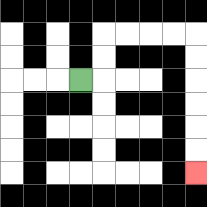{'start': '[3, 3]', 'end': '[8, 7]', 'path_directions': 'R,U,U,R,R,R,R,D,D,D,D,D,D', 'path_coordinates': '[[3, 3], [4, 3], [4, 2], [4, 1], [5, 1], [6, 1], [7, 1], [8, 1], [8, 2], [8, 3], [8, 4], [8, 5], [8, 6], [8, 7]]'}